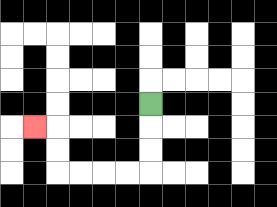{'start': '[6, 4]', 'end': '[1, 5]', 'path_directions': 'D,D,D,L,L,L,L,U,U,L', 'path_coordinates': '[[6, 4], [6, 5], [6, 6], [6, 7], [5, 7], [4, 7], [3, 7], [2, 7], [2, 6], [2, 5], [1, 5]]'}